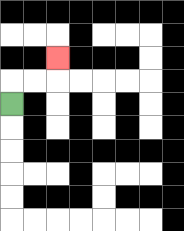{'start': '[0, 4]', 'end': '[2, 2]', 'path_directions': 'U,R,R,U', 'path_coordinates': '[[0, 4], [0, 3], [1, 3], [2, 3], [2, 2]]'}